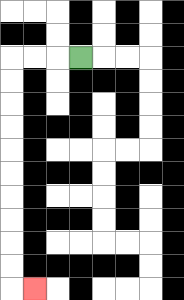{'start': '[3, 2]', 'end': '[1, 12]', 'path_directions': 'L,L,L,D,D,D,D,D,D,D,D,D,D,R', 'path_coordinates': '[[3, 2], [2, 2], [1, 2], [0, 2], [0, 3], [0, 4], [0, 5], [0, 6], [0, 7], [0, 8], [0, 9], [0, 10], [0, 11], [0, 12], [1, 12]]'}